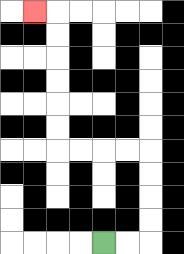{'start': '[4, 10]', 'end': '[1, 0]', 'path_directions': 'R,R,U,U,U,U,L,L,L,L,U,U,U,U,U,U,L', 'path_coordinates': '[[4, 10], [5, 10], [6, 10], [6, 9], [6, 8], [6, 7], [6, 6], [5, 6], [4, 6], [3, 6], [2, 6], [2, 5], [2, 4], [2, 3], [2, 2], [2, 1], [2, 0], [1, 0]]'}